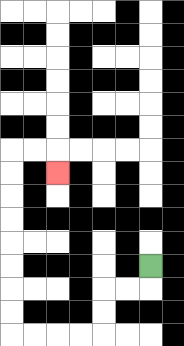{'start': '[6, 11]', 'end': '[2, 7]', 'path_directions': 'D,L,L,D,D,L,L,L,L,U,U,U,U,U,U,U,U,R,R,D', 'path_coordinates': '[[6, 11], [6, 12], [5, 12], [4, 12], [4, 13], [4, 14], [3, 14], [2, 14], [1, 14], [0, 14], [0, 13], [0, 12], [0, 11], [0, 10], [0, 9], [0, 8], [0, 7], [0, 6], [1, 6], [2, 6], [2, 7]]'}